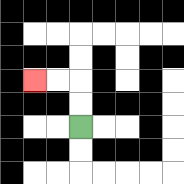{'start': '[3, 5]', 'end': '[1, 3]', 'path_directions': 'U,U,L,L', 'path_coordinates': '[[3, 5], [3, 4], [3, 3], [2, 3], [1, 3]]'}